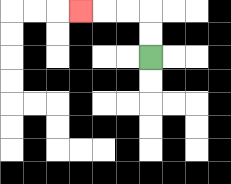{'start': '[6, 2]', 'end': '[3, 0]', 'path_directions': 'U,U,L,L,L', 'path_coordinates': '[[6, 2], [6, 1], [6, 0], [5, 0], [4, 0], [3, 0]]'}